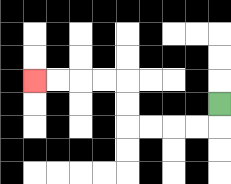{'start': '[9, 4]', 'end': '[1, 3]', 'path_directions': 'D,L,L,L,L,U,U,L,L,L,L', 'path_coordinates': '[[9, 4], [9, 5], [8, 5], [7, 5], [6, 5], [5, 5], [5, 4], [5, 3], [4, 3], [3, 3], [2, 3], [1, 3]]'}